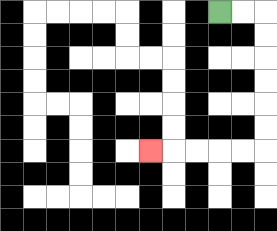{'start': '[9, 0]', 'end': '[6, 6]', 'path_directions': 'R,R,D,D,D,D,D,D,L,L,L,L,L', 'path_coordinates': '[[9, 0], [10, 0], [11, 0], [11, 1], [11, 2], [11, 3], [11, 4], [11, 5], [11, 6], [10, 6], [9, 6], [8, 6], [7, 6], [6, 6]]'}